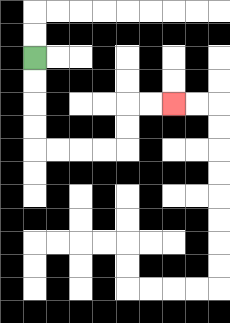{'start': '[1, 2]', 'end': '[7, 4]', 'path_directions': 'D,D,D,D,R,R,R,R,U,U,R,R', 'path_coordinates': '[[1, 2], [1, 3], [1, 4], [1, 5], [1, 6], [2, 6], [3, 6], [4, 6], [5, 6], [5, 5], [5, 4], [6, 4], [7, 4]]'}